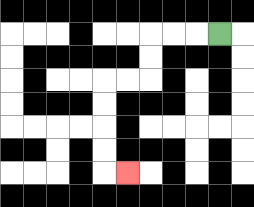{'start': '[9, 1]', 'end': '[5, 7]', 'path_directions': 'L,L,L,D,D,L,L,D,D,D,D,R', 'path_coordinates': '[[9, 1], [8, 1], [7, 1], [6, 1], [6, 2], [6, 3], [5, 3], [4, 3], [4, 4], [4, 5], [4, 6], [4, 7], [5, 7]]'}